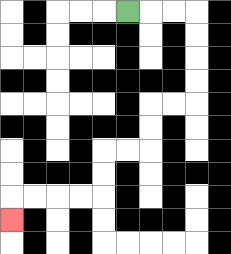{'start': '[5, 0]', 'end': '[0, 9]', 'path_directions': 'R,R,R,D,D,D,D,L,L,D,D,L,L,D,D,L,L,L,L,D', 'path_coordinates': '[[5, 0], [6, 0], [7, 0], [8, 0], [8, 1], [8, 2], [8, 3], [8, 4], [7, 4], [6, 4], [6, 5], [6, 6], [5, 6], [4, 6], [4, 7], [4, 8], [3, 8], [2, 8], [1, 8], [0, 8], [0, 9]]'}